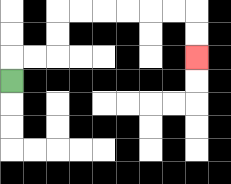{'start': '[0, 3]', 'end': '[8, 2]', 'path_directions': 'U,R,R,U,U,R,R,R,R,R,R,D,D', 'path_coordinates': '[[0, 3], [0, 2], [1, 2], [2, 2], [2, 1], [2, 0], [3, 0], [4, 0], [5, 0], [6, 0], [7, 0], [8, 0], [8, 1], [8, 2]]'}